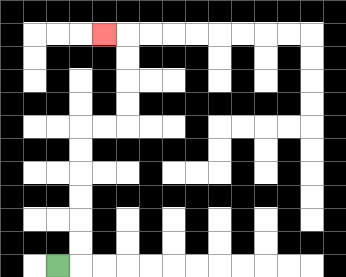{'start': '[2, 11]', 'end': '[4, 1]', 'path_directions': 'R,U,U,U,U,U,U,R,R,U,U,U,U,L', 'path_coordinates': '[[2, 11], [3, 11], [3, 10], [3, 9], [3, 8], [3, 7], [3, 6], [3, 5], [4, 5], [5, 5], [5, 4], [5, 3], [5, 2], [5, 1], [4, 1]]'}